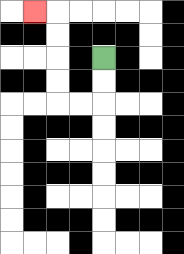{'start': '[4, 2]', 'end': '[1, 0]', 'path_directions': 'D,D,L,L,U,U,U,U,L', 'path_coordinates': '[[4, 2], [4, 3], [4, 4], [3, 4], [2, 4], [2, 3], [2, 2], [2, 1], [2, 0], [1, 0]]'}